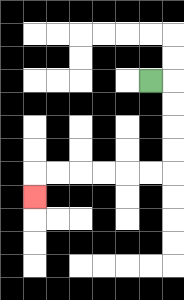{'start': '[6, 3]', 'end': '[1, 8]', 'path_directions': 'R,D,D,D,D,L,L,L,L,L,L,D', 'path_coordinates': '[[6, 3], [7, 3], [7, 4], [7, 5], [7, 6], [7, 7], [6, 7], [5, 7], [4, 7], [3, 7], [2, 7], [1, 7], [1, 8]]'}